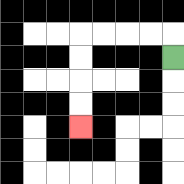{'start': '[7, 2]', 'end': '[3, 5]', 'path_directions': 'U,L,L,L,L,D,D,D,D', 'path_coordinates': '[[7, 2], [7, 1], [6, 1], [5, 1], [4, 1], [3, 1], [3, 2], [3, 3], [3, 4], [3, 5]]'}